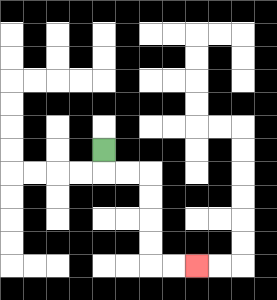{'start': '[4, 6]', 'end': '[8, 11]', 'path_directions': 'D,R,R,D,D,D,D,R,R', 'path_coordinates': '[[4, 6], [4, 7], [5, 7], [6, 7], [6, 8], [6, 9], [6, 10], [6, 11], [7, 11], [8, 11]]'}